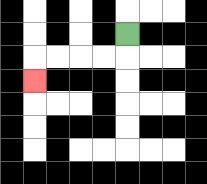{'start': '[5, 1]', 'end': '[1, 3]', 'path_directions': 'D,L,L,L,L,D', 'path_coordinates': '[[5, 1], [5, 2], [4, 2], [3, 2], [2, 2], [1, 2], [1, 3]]'}